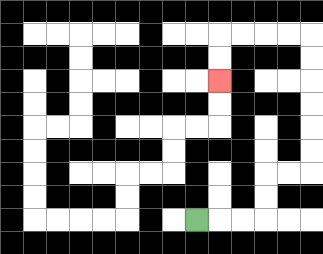{'start': '[8, 9]', 'end': '[9, 3]', 'path_directions': 'R,R,R,U,U,R,R,U,U,U,U,U,U,L,L,L,L,D,D', 'path_coordinates': '[[8, 9], [9, 9], [10, 9], [11, 9], [11, 8], [11, 7], [12, 7], [13, 7], [13, 6], [13, 5], [13, 4], [13, 3], [13, 2], [13, 1], [12, 1], [11, 1], [10, 1], [9, 1], [9, 2], [9, 3]]'}